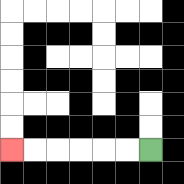{'start': '[6, 6]', 'end': '[0, 6]', 'path_directions': 'L,L,L,L,L,L', 'path_coordinates': '[[6, 6], [5, 6], [4, 6], [3, 6], [2, 6], [1, 6], [0, 6]]'}